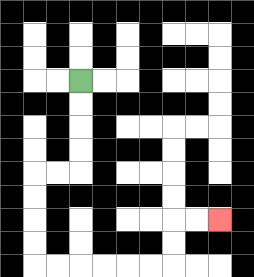{'start': '[3, 3]', 'end': '[9, 9]', 'path_directions': 'D,D,D,D,L,L,D,D,D,D,R,R,R,R,R,R,U,U,R,R', 'path_coordinates': '[[3, 3], [3, 4], [3, 5], [3, 6], [3, 7], [2, 7], [1, 7], [1, 8], [1, 9], [1, 10], [1, 11], [2, 11], [3, 11], [4, 11], [5, 11], [6, 11], [7, 11], [7, 10], [7, 9], [8, 9], [9, 9]]'}